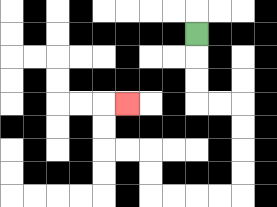{'start': '[8, 1]', 'end': '[5, 4]', 'path_directions': 'D,D,D,R,R,D,D,D,D,L,L,L,L,U,U,L,L,U,U,R', 'path_coordinates': '[[8, 1], [8, 2], [8, 3], [8, 4], [9, 4], [10, 4], [10, 5], [10, 6], [10, 7], [10, 8], [9, 8], [8, 8], [7, 8], [6, 8], [6, 7], [6, 6], [5, 6], [4, 6], [4, 5], [4, 4], [5, 4]]'}